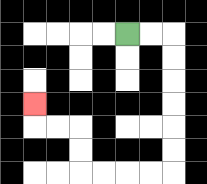{'start': '[5, 1]', 'end': '[1, 4]', 'path_directions': 'R,R,D,D,D,D,D,D,L,L,L,L,U,U,L,L,U', 'path_coordinates': '[[5, 1], [6, 1], [7, 1], [7, 2], [7, 3], [7, 4], [7, 5], [7, 6], [7, 7], [6, 7], [5, 7], [4, 7], [3, 7], [3, 6], [3, 5], [2, 5], [1, 5], [1, 4]]'}